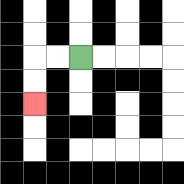{'start': '[3, 2]', 'end': '[1, 4]', 'path_directions': 'L,L,D,D', 'path_coordinates': '[[3, 2], [2, 2], [1, 2], [1, 3], [1, 4]]'}